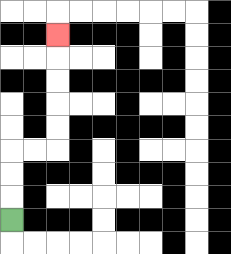{'start': '[0, 9]', 'end': '[2, 1]', 'path_directions': 'U,U,U,R,R,U,U,U,U,U', 'path_coordinates': '[[0, 9], [0, 8], [0, 7], [0, 6], [1, 6], [2, 6], [2, 5], [2, 4], [2, 3], [2, 2], [2, 1]]'}